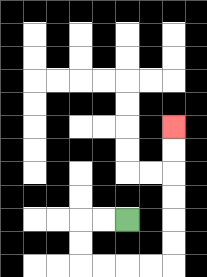{'start': '[5, 9]', 'end': '[7, 5]', 'path_directions': 'L,L,D,D,R,R,R,R,U,U,U,U,U,U', 'path_coordinates': '[[5, 9], [4, 9], [3, 9], [3, 10], [3, 11], [4, 11], [5, 11], [6, 11], [7, 11], [7, 10], [7, 9], [7, 8], [7, 7], [7, 6], [7, 5]]'}